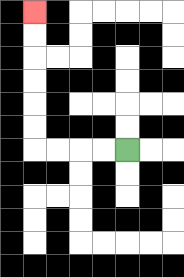{'start': '[5, 6]', 'end': '[1, 0]', 'path_directions': 'L,L,L,L,U,U,U,U,U,U', 'path_coordinates': '[[5, 6], [4, 6], [3, 6], [2, 6], [1, 6], [1, 5], [1, 4], [1, 3], [1, 2], [1, 1], [1, 0]]'}